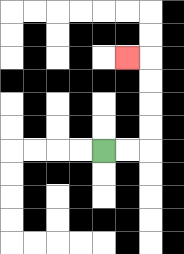{'start': '[4, 6]', 'end': '[5, 2]', 'path_directions': 'R,R,U,U,U,U,L', 'path_coordinates': '[[4, 6], [5, 6], [6, 6], [6, 5], [6, 4], [6, 3], [6, 2], [5, 2]]'}